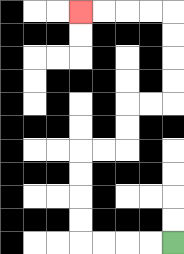{'start': '[7, 10]', 'end': '[3, 0]', 'path_directions': 'L,L,L,L,U,U,U,U,R,R,U,U,R,R,U,U,U,U,L,L,L,L', 'path_coordinates': '[[7, 10], [6, 10], [5, 10], [4, 10], [3, 10], [3, 9], [3, 8], [3, 7], [3, 6], [4, 6], [5, 6], [5, 5], [5, 4], [6, 4], [7, 4], [7, 3], [7, 2], [7, 1], [7, 0], [6, 0], [5, 0], [4, 0], [3, 0]]'}